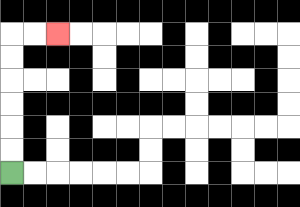{'start': '[0, 7]', 'end': '[2, 1]', 'path_directions': 'U,U,U,U,U,U,R,R', 'path_coordinates': '[[0, 7], [0, 6], [0, 5], [0, 4], [0, 3], [0, 2], [0, 1], [1, 1], [2, 1]]'}